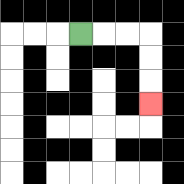{'start': '[3, 1]', 'end': '[6, 4]', 'path_directions': 'R,R,R,D,D,D', 'path_coordinates': '[[3, 1], [4, 1], [5, 1], [6, 1], [6, 2], [6, 3], [6, 4]]'}